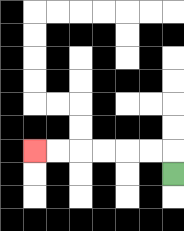{'start': '[7, 7]', 'end': '[1, 6]', 'path_directions': 'U,L,L,L,L,L,L', 'path_coordinates': '[[7, 7], [7, 6], [6, 6], [5, 6], [4, 6], [3, 6], [2, 6], [1, 6]]'}